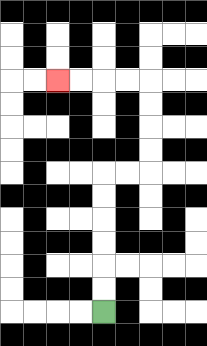{'start': '[4, 13]', 'end': '[2, 3]', 'path_directions': 'U,U,U,U,U,U,R,R,U,U,U,U,L,L,L,L', 'path_coordinates': '[[4, 13], [4, 12], [4, 11], [4, 10], [4, 9], [4, 8], [4, 7], [5, 7], [6, 7], [6, 6], [6, 5], [6, 4], [6, 3], [5, 3], [4, 3], [3, 3], [2, 3]]'}